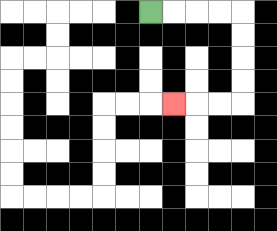{'start': '[6, 0]', 'end': '[7, 4]', 'path_directions': 'R,R,R,R,D,D,D,D,L,L,L', 'path_coordinates': '[[6, 0], [7, 0], [8, 0], [9, 0], [10, 0], [10, 1], [10, 2], [10, 3], [10, 4], [9, 4], [8, 4], [7, 4]]'}